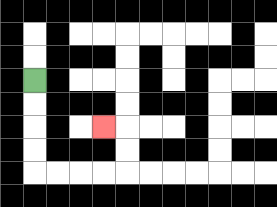{'start': '[1, 3]', 'end': '[4, 5]', 'path_directions': 'D,D,D,D,R,R,R,R,U,U,L', 'path_coordinates': '[[1, 3], [1, 4], [1, 5], [1, 6], [1, 7], [2, 7], [3, 7], [4, 7], [5, 7], [5, 6], [5, 5], [4, 5]]'}